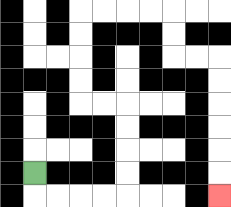{'start': '[1, 7]', 'end': '[9, 8]', 'path_directions': 'D,R,R,R,R,U,U,U,U,L,L,U,U,U,U,R,R,R,R,D,D,R,R,D,D,D,D,D,D', 'path_coordinates': '[[1, 7], [1, 8], [2, 8], [3, 8], [4, 8], [5, 8], [5, 7], [5, 6], [5, 5], [5, 4], [4, 4], [3, 4], [3, 3], [3, 2], [3, 1], [3, 0], [4, 0], [5, 0], [6, 0], [7, 0], [7, 1], [7, 2], [8, 2], [9, 2], [9, 3], [9, 4], [9, 5], [9, 6], [9, 7], [9, 8]]'}